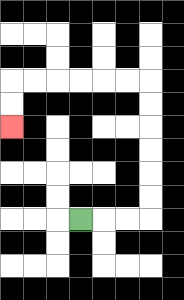{'start': '[3, 9]', 'end': '[0, 5]', 'path_directions': 'R,R,R,U,U,U,U,U,U,L,L,L,L,L,L,D,D', 'path_coordinates': '[[3, 9], [4, 9], [5, 9], [6, 9], [6, 8], [6, 7], [6, 6], [6, 5], [6, 4], [6, 3], [5, 3], [4, 3], [3, 3], [2, 3], [1, 3], [0, 3], [0, 4], [0, 5]]'}